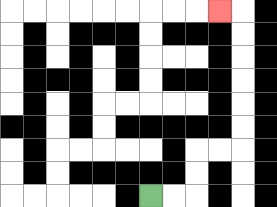{'start': '[6, 8]', 'end': '[9, 0]', 'path_directions': 'R,R,U,U,R,R,U,U,U,U,U,U,L', 'path_coordinates': '[[6, 8], [7, 8], [8, 8], [8, 7], [8, 6], [9, 6], [10, 6], [10, 5], [10, 4], [10, 3], [10, 2], [10, 1], [10, 0], [9, 0]]'}